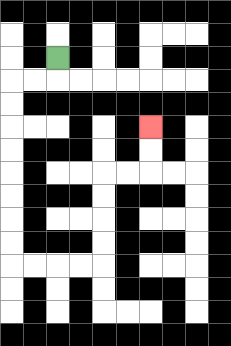{'start': '[2, 2]', 'end': '[6, 5]', 'path_directions': 'D,L,L,D,D,D,D,D,D,D,D,R,R,R,R,U,U,U,U,R,R,U,U', 'path_coordinates': '[[2, 2], [2, 3], [1, 3], [0, 3], [0, 4], [0, 5], [0, 6], [0, 7], [0, 8], [0, 9], [0, 10], [0, 11], [1, 11], [2, 11], [3, 11], [4, 11], [4, 10], [4, 9], [4, 8], [4, 7], [5, 7], [6, 7], [6, 6], [6, 5]]'}